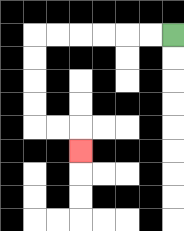{'start': '[7, 1]', 'end': '[3, 6]', 'path_directions': 'L,L,L,L,L,L,D,D,D,D,R,R,D', 'path_coordinates': '[[7, 1], [6, 1], [5, 1], [4, 1], [3, 1], [2, 1], [1, 1], [1, 2], [1, 3], [1, 4], [1, 5], [2, 5], [3, 5], [3, 6]]'}